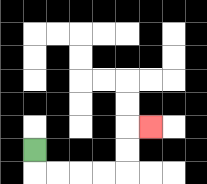{'start': '[1, 6]', 'end': '[6, 5]', 'path_directions': 'D,R,R,R,R,U,U,R', 'path_coordinates': '[[1, 6], [1, 7], [2, 7], [3, 7], [4, 7], [5, 7], [5, 6], [5, 5], [6, 5]]'}